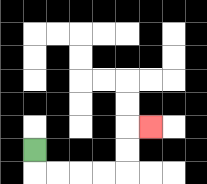{'start': '[1, 6]', 'end': '[6, 5]', 'path_directions': 'D,R,R,R,R,U,U,R', 'path_coordinates': '[[1, 6], [1, 7], [2, 7], [3, 7], [4, 7], [5, 7], [5, 6], [5, 5], [6, 5]]'}